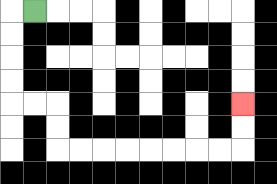{'start': '[1, 0]', 'end': '[10, 4]', 'path_directions': 'L,D,D,D,D,R,R,D,D,R,R,R,R,R,R,R,R,U,U', 'path_coordinates': '[[1, 0], [0, 0], [0, 1], [0, 2], [0, 3], [0, 4], [1, 4], [2, 4], [2, 5], [2, 6], [3, 6], [4, 6], [5, 6], [6, 6], [7, 6], [8, 6], [9, 6], [10, 6], [10, 5], [10, 4]]'}